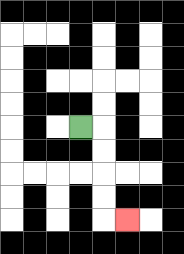{'start': '[3, 5]', 'end': '[5, 9]', 'path_directions': 'R,D,D,D,D,R', 'path_coordinates': '[[3, 5], [4, 5], [4, 6], [4, 7], [4, 8], [4, 9], [5, 9]]'}